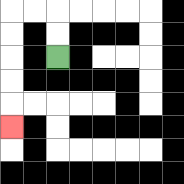{'start': '[2, 2]', 'end': '[0, 5]', 'path_directions': 'U,U,L,L,D,D,D,D,D', 'path_coordinates': '[[2, 2], [2, 1], [2, 0], [1, 0], [0, 0], [0, 1], [0, 2], [0, 3], [0, 4], [0, 5]]'}